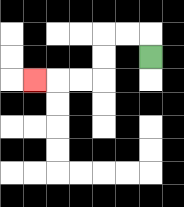{'start': '[6, 2]', 'end': '[1, 3]', 'path_directions': 'U,L,L,D,D,L,L,L', 'path_coordinates': '[[6, 2], [6, 1], [5, 1], [4, 1], [4, 2], [4, 3], [3, 3], [2, 3], [1, 3]]'}